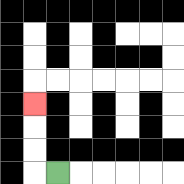{'start': '[2, 7]', 'end': '[1, 4]', 'path_directions': 'L,U,U,U', 'path_coordinates': '[[2, 7], [1, 7], [1, 6], [1, 5], [1, 4]]'}